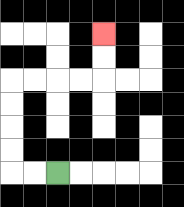{'start': '[2, 7]', 'end': '[4, 1]', 'path_directions': 'L,L,U,U,U,U,R,R,R,R,U,U', 'path_coordinates': '[[2, 7], [1, 7], [0, 7], [0, 6], [0, 5], [0, 4], [0, 3], [1, 3], [2, 3], [3, 3], [4, 3], [4, 2], [4, 1]]'}